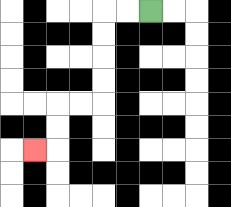{'start': '[6, 0]', 'end': '[1, 6]', 'path_directions': 'L,L,D,D,D,D,L,L,D,D,L', 'path_coordinates': '[[6, 0], [5, 0], [4, 0], [4, 1], [4, 2], [4, 3], [4, 4], [3, 4], [2, 4], [2, 5], [2, 6], [1, 6]]'}